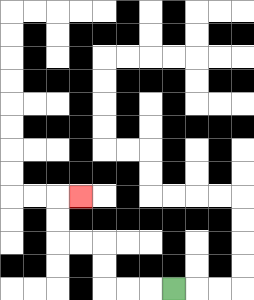{'start': '[7, 12]', 'end': '[3, 8]', 'path_directions': 'L,L,L,U,U,L,L,U,U,R', 'path_coordinates': '[[7, 12], [6, 12], [5, 12], [4, 12], [4, 11], [4, 10], [3, 10], [2, 10], [2, 9], [2, 8], [3, 8]]'}